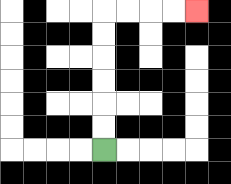{'start': '[4, 6]', 'end': '[8, 0]', 'path_directions': 'U,U,U,U,U,U,R,R,R,R', 'path_coordinates': '[[4, 6], [4, 5], [4, 4], [4, 3], [4, 2], [4, 1], [4, 0], [5, 0], [6, 0], [7, 0], [8, 0]]'}